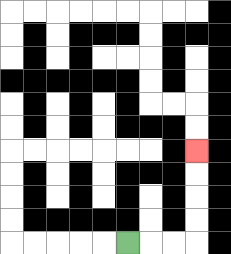{'start': '[5, 10]', 'end': '[8, 6]', 'path_directions': 'R,R,R,U,U,U,U', 'path_coordinates': '[[5, 10], [6, 10], [7, 10], [8, 10], [8, 9], [8, 8], [8, 7], [8, 6]]'}